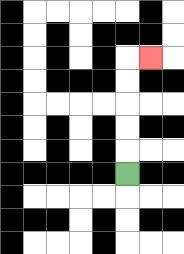{'start': '[5, 7]', 'end': '[6, 2]', 'path_directions': 'U,U,U,U,U,R', 'path_coordinates': '[[5, 7], [5, 6], [5, 5], [5, 4], [5, 3], [5, 2], [6, 2]]'}